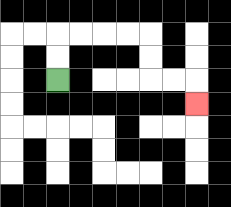{'start': '[2, 3]', 'end': '[8, 4]', 'path_directions': 'U,U,R,R,R,R,D,D,R,R,D', 'path_coordinates': '[[2, 3], [2, 2], [2, 1], [3, 1], [4, 1], [5, 1], [6, 1], [6, 2], [6, 3], [7, 3], [8, 3], [8, 4]]'}